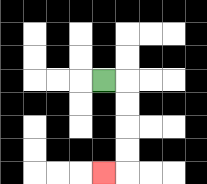{'start': '[4, 3]', 'end': '[4, 7]', 'path_directions': 'R,D,D,D,D,L', 'path_coordinates': '[[4, 3], [5, 3], [5, 4], [5, 5], [5, 6], [5, 7], [4, 7]]'}